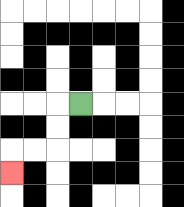{'start': '[3, 4]', 'end': '[0, 7]', 'path_directions': 'L,D,D,L,L,D', 'path_coordinates': '[[3, 4], [2, 4], [2, 5], [2, 6], [1, 6], [0, 6], [0, 7]]'}